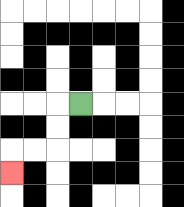{'start': '[3, 4]', 'end': '[0, 7]', 'path_directions': 'L,D,D,L,L,D', 'path_coordinates': '[[3, 4], [2, 4], [2, 5], [2, 6], [1, 6], [0, 6], [0, 7]]'}